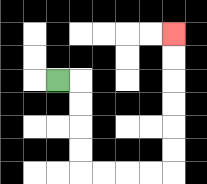{'start': '[2, 3]', 'end': '[7, 1]', 'path_directions': 'R,D,D,D,D,R,R,R,R,U,U,U,U,U,U', 'path_coordinates': '[[2, 3], [3, 3], [3, 4], [3, 5], [3, 6], [3, 7], [4, 7], [5, 7], [6, 7], [7, 7], [7, 6], [7, 5], [7, 4], [7, 3], [7, 2], [7, 1]]'}